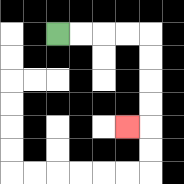{'start': '[2, 1]', 'end': '[5, 5]', 'path_directions': 'R,R,R,R,D,D,D,D,L', 'path_coordinates': '[[2, 1], [3, 1], [4, 1], [5, 1], [6, 1], [6, 2], [6, 3], [6, 4], [6, 5], [5, 5]]'}